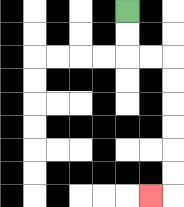{'start': '[5, 0]', 'end': '[6, 8]', 'path_directions': 'D,D,R,R,D,D,D,D,D,D,L', 'path_coordinates': '[[5, 0], [5, 1], [5, 2], [6, 2], [7, 2], [7, 3], [7, 4], [7, 5], [7, 6], [7, 7], [7, 8], [6, 8]]'}